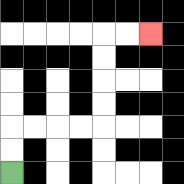{'start': '[0, 7]', 'end': '[6, 1]', 'path_directions': 'U,U,R,R,R,R,U,U,U,U,R,R', 'path_coordinates': '[[0, 7], [0, 6], [0, 5], [1, 5], [2, 5], [3, 5], [4, 5], [4, 4], [4, 3], [4, 2], [4, 1], [5, 1], [6, 1]]'}